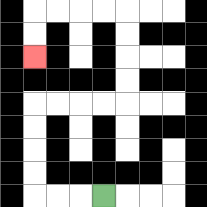{'start': '[4, 8]', 'end': '[1, 2]', 'path_directions': 'L,L,L,U,U,U,U,R,R,R,R,U,U,U,U,L,L,L,L,D,D', 'path_coordinates': '[[4, 8], [3, 8], [2, 8], [1, 8], [1, 7], [1, 6], [1, 5], [1, 4], [2, 4], [3, 4], [4, 4], [5, 4], [5, 3], [5, 2], [5, 1], [5, 0], [4, 0], [3, 0], [2, 0], [1, 0], [1, 1], [1, 2]]'}